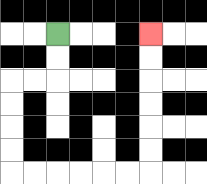{'start': '[2, 1]', 'end': '[6, 1]', 'path_directions': 'D,D,L,L,D,D,D,D,R,R,R,R,R,R,U,U,U,U,U,U', 'path_coordinates': '[[2, 1], [2, 2], [2, 3], [1, 3], [0, 3], [0, 4], [0, 5], [0, 6], [0, 7], [1, 7], [2, 7], [3, 7], [4, 7], [5, 7], [6, 7], [6, 6], [6, 5], [6, 4], [6, 3], [6, 2], [6, 1]]'}